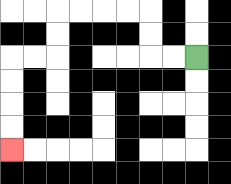{'start': '[8, 2]', 'end': '[0, 6]', 'path_directions': 'L,L,U,U,L,L,L,L,D,D,L,L,D,D,D,D', 'path_coordinates': '[[8, 2], [7, 2], [6, 2], [6, 1], [6, 0], [5, 0], [4, 0], [3, 0], [2, 0], [2, 1], [2, 2], [1, 2], [0, 2], [0, 3], [0, 4], [0, 5], [0, 6]]'}